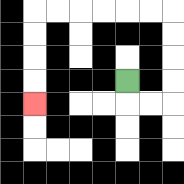{'start': '[5, 3]', 'end': '[1, 4]', 'path_directions': 'D,R,R,U,U,U,U,L,L,L,L,L,L,D,D,D,D', 'path_coordinates': '[[5, 3], [5, 4], [6, 4], [7, 4], [7, 3], [7, 2], [7, 1], [7, 0], [6, 0], [5, 0], [4, 0], [3, 0], [2, 0], [1, 0], [1, 1], [1, 2], [1, 3], [1, 4]]'}